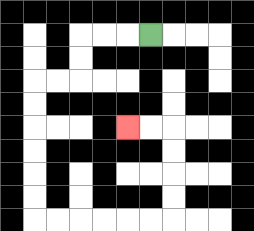{'start': '[6, 1]', 'end': '[5, 5]', 'path_directions': 'L,L,L,D,D,L,L,D,D,D,D,D,D,R,R,R,R,R,R,U,U,U,U,L,L', 'path_coordinates': '[[6, 1], [5, 1], [4, 1], [3, 1], [3, 2], [3, 3], [2, 3], [1, 3], [1, 4], [1, 5], [1, 6], [1, 7], [1, 8], [1, 9], [2, 9], [3, 9], [4, 9], [5, 9], [6, 9], [7, 9], [7, 8], [7, 7], [7, 6], [7, 5], [6, 5], [5, 5]]'}